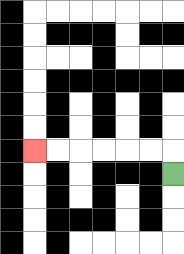{'start': '[7, 7]', 'end': '[1, 6]', 'path_directions': 'U,L,L,L,L,L,L', 'path_coordinates': '[[7, 7], [7, 6], [6, 6], [5, 6], [4, 6], [3, 6], [2, 6], [1, 6]]'}